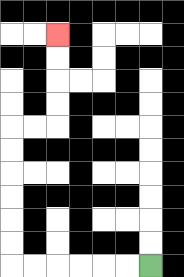{'start': '[6, 11]', 'end': '[2, 1]', 'path_directions': 'L,L,L,L,L,L,U,U,U,U,U,U,R,R,U,U,U,U', 'path_coordinates': '[[6, 11], [5, 11], [4, 11], [3, 11], [2, 11], [1, 11], [0, 11], [0, 10], [0, 9], [0, 8], [0, 7], [0, 6], [0, 5], [1, 5], [2, 5], [2, 4], [2, 3], [2, 2], [2, 1]]'}